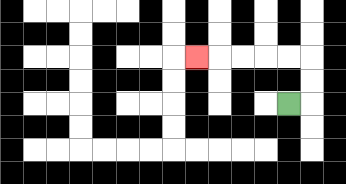{'start': '[12, 4]', 'end': '[8, 2]', 'path_directions': 'R,U,U,L,L,L,L,L', 'path_coordinates': '[[12, 4], [13, 4], [13, 3], [13, 2], [12, 2], [11, 2], [10, 2], [9, 2], [8, 2]]'}